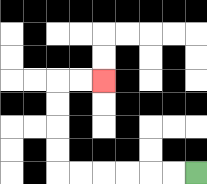{'start': '[8, 7]', 'end': '[4, 3]', 'path_directions': 'L,L,L,L,L,L,U,U,U,U,R,R', 'path_coordinates': '[[8, 7], [7, 7], [6, 7], [5, 7], [4, 7], [3, 7], [2, 7], [2, 6], [2, 5], [2, 4], [2, 3], [3, 3], [4, 3]]'}